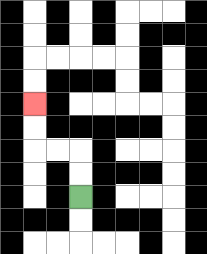{'start': '[3, 8]', 'end': '[1, 4]', 'path_directions': 'U,U,L,L,U,U', 'path_coordinates': '[[3, 8], [3, 7], [3, 6], [2, 6], [1, 6], [1, 5], [1, 4]]'}